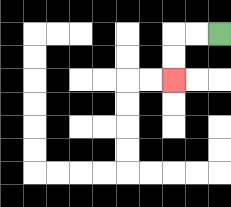{'start': '[9, 1]', 'end': '[7, 3]', 'path_directions': 'L,L,D,D', 'path_coordinates': '[[9, 1], [8, 1], [7, 1], [7, 2], [7, 3]]'}